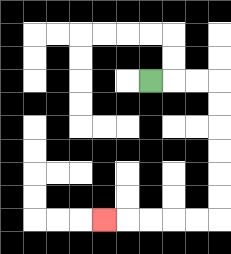{'start': '[6, 3]', 'end': '[4, 9]', 'path_directions': 'R,R,R,D,D,D,D,D,D,L,L,L,L,L', 'path_coordinates': '[[6, 3], [7, 3], [8, 3], [9, 3], [9, 4], [9, 5], [9, 6], [9, 7], [9, 8], [9, 9], [8, 9], [7, 9], [6, 9], [5, 9], [4, 9]]'}